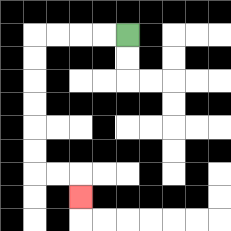{'start': '[5, 1]', 'end': '[3, 8]', 'path_directions': 'L,L,L,L,D,D,D,D,D,D,R,R,D', 'path_coordinates': '[[5, 1], [4, 1], [3, 1], [2, 1], [1, 1], [1, 2], [1, 3], [1, 4], [1, 5], [1, 6], [1, 7], [2, 7], [3, 7], [3, 8]]'}